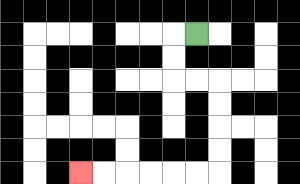{'start': '[8, 1]', 'end': '[3, 7]', 'path_directions': 'L,D,D,R,R,D,D,D,D,L,L,L,L,L,L', 'path_coordinates': '[[8, 1], [7, 1], [7, 2], [7, 3], [8, 3], [9, 3], [9, 4], [9, 5], [9, 6], [9, 7], [8, 7], [7, 7], [6, 7], [5, 7], [4, 7], [3, 7]]'}